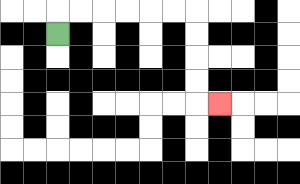{'start': '[2, 1]', 'end': '[9, 4]', 'path_directions': 'U,R,R,R,R,R,R,D,D,D,D,R', 'path_coordinates': '[[2, 1], [2, 0], [3, 0], [4, 0], [5, 0], [6, 0], [7, 0], [8, 0], [8, 1], [8, 2], [8, 3], [8, 4], [9, 4]]'}